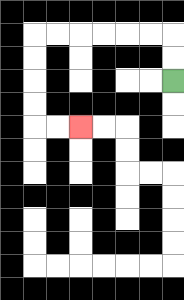{'start': '[7, 3]', 'end': '[3, 5]', 'path_directions': 'U,U,L,L,L,L,L,L,D,D,D,D,R,R', 'path_coordinates': '[[7, 3], [7, 2], [7, 1], [6, 1], [5, 1], [4, 1], [3, 1], [2, 1], [1, 1], [1, 2], [1, 3], [1, 4], [1, 5], [2, 5], [3, 5]]'}